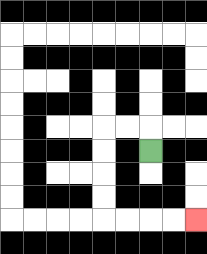{'start': '[6, 6]', 'end': '[8, 9]', 'path_directions': 'U,L,L,D,D,D,D,R,R,R,R', 'path_coordinates': '[[6, 6], [6, 5], [5, 5], [4, 5], [4, 6], [4, 7], [4, 8], [4, 9], [5, 9], [6, 9], [7, 9], [8, 9]]'}